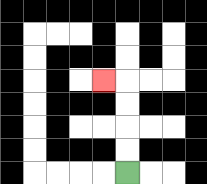{'start': '[5, 7]', 'end': '[4, 3]', 'path_directions': 'U,U,U,U,L', 'path_coordinates': '[[5, 7], [5, 6], [5, 5], [5, 4], [5, 3], [4, 3]]'}